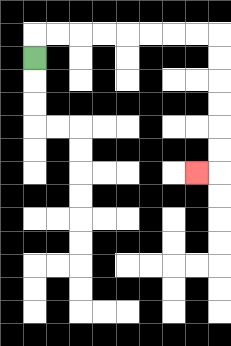{'start': '[1, 2]', 'end': '[8, 7]', 'path_directions': 'U,R,R,R,R,R,R,R,R,D,D,D,D,D,D,L', 'path_coordinates': '[[1, 2], [1, 1], [2, 1], [3, 1], [4, 1], [5, 1], [6, 1], [7, 1], [8, 1], [9, 1], [9, 2], [9, 3], [9, 4], [9, 5], [9, 6], [9, 7], [8, 7]]'}